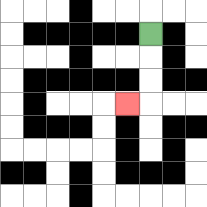{'start': '[6, 1]', 'end': '[5, 4]', 'path_directions': 'D,D,D,L', 'path_coordinates': '[[6, 1], [6, 2], [6, 3], [6, 4], [5, 4]]'}